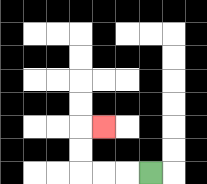{'start': '[6, 7]', 'end': '[4, 5]', 'path_directions': 'L,L,L,U,U,R', 'path_coordinates': '[[6, 7], [5, 7], [4, 7], [3, 7], [3, 6], [3, 5], [4, 5]]'}